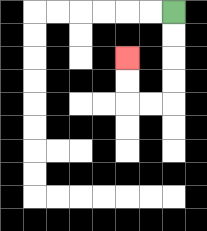{'start': '[7, 0]', 'end': '[5, 2]', 'path_directions': 'D,D,D,D,L,L,U,U', 'path_coordinates': '[[7, 0], [7, 1], [7, 2], [7, 3], [7, 4], [6, 4], [5, 4], [5, 3], [5, 2]]'}